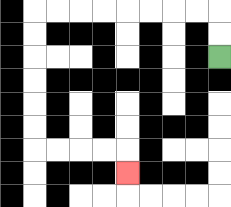{'start': '[9, 2]', 'end': '[5, 7]', 'path_directions': 'U,U,L,L,L,L,L,L,L,L,D,D,D,D,D,D,R,R,R,R,D', 'path_coordinates': '[[9, 2], [9, 1], [9, 0], [8, 0], [7, 0], [6, 0], [5, 0], [4, 0], [3, 0], [2, 0], [1, 0], [1, 1], [1, 2], [1, 3], [1, 4], [1, 5], [1, 6], [2, 6], [3, 6], [4, 6], [5, 6], [5, 7]]'}